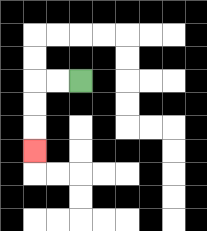{'start': '[3, 3]', 'end': '[1, 6]', 'path_directions': 'L,L,D,D,D', 'path_coordinates': '[[3, 3], [2, 3], [1, 3], [1, 4], [1, 5], [1, 6]]'}